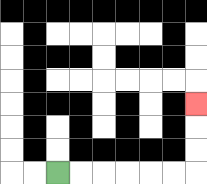{'start': '[2, 7]', 'end': '[8, 4]', 'path_directions': 'R,R,R,R,R,R,U,U,U', 'path_coordinates': '[[2, 7], [3, 7], [4, 7], [5, 7], [6, 7], [7, 7], [8, 7], [8, 6], [8, 5], [8, 4]]'}